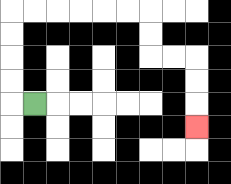{'start': '[1, 4]', 'end': '[8, 5]', 'path_directions': 'L,U,U,U,U,R,R,R,R,R,R,D,D,R,R,D,D,D', 'path_coordinates': '[[1, 4], [0, 4], [0, 3], [0, 2], [0, 1], [0, 0], [1, 0], [2, 0], [3, 0], [4, 0], [5, 0], [6, 0], [6, 1], [6, 2], [7, 2], [8, 2], [8, 3], [8, 4], [8, 5]]'}